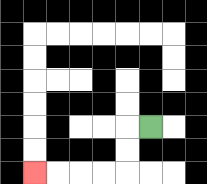{'start': '[6, 5]', 'end': '[1, 7]', 'path_directions': 'L,D,D,L,L,L,L', 'path_coordinates': '[[6, 5], [5, 5], [5, 6], [5, 7], [4, 7], [3, 7], [2, 7], [1, 7]]'}